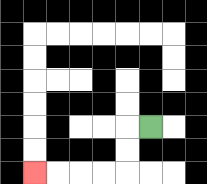{'start': '[6, 5]', 'end': '[1, 7]', 'path_directions': 'L,D,D,L,L,L,L', 'path_coordinates': '[[6, 5], [5, 5], [5, 6], [5, 7], [4, 7], [3, 7], [2, 7], [1, 7]]'}